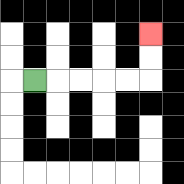{'start': '[1, 3]', 'end': '[6, 1]', 'path_directions': 'R,R,R,R,R,U,U', 'path_coordinates': '[[1, 3], [2, 3], [3, 3], [4, 3], [5, 3], [6, 3], [6, 2], [6, 1]]'}